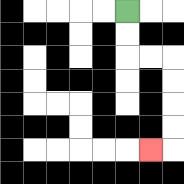{'start': '[5, 0]', 'end': '[6, 6]', 'path_directions': 'D,D,R,R,D,D,D,D,L', 'path_coordinates': '[[5, 0], [5, 1], [5, 2], [6, 2], [7, 2], [7, 3], [7, 4], [7, 5], [7, 6], [6, 6]]'}